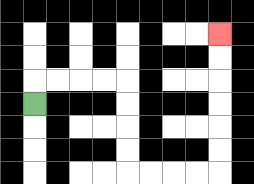{'start': '[1, 4]', 'end': '[9, 1]', 'path_directions': 'U,R,R,R,R,D,D,D,D,R,R,R,R,U,U,U,U,U,U', 'path_coordinates': '[[1, 4], [1, 3], [2, 3], [3, 3], [4, 3], [5, 3], [5, 4], [5, 5], [5, 6], [5, 7], [6, 7], [7, 7], [8, 7], [9, 7], [9, 6], [9, 5], [9, 4], [9, 3], [9, 2], [9, 1]]'}